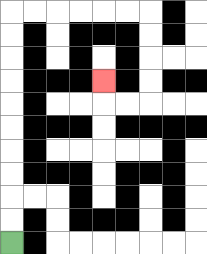{'start': '[0, 10]', 'end': '[4, 3]', 'path_directions': 'U,U,U,U,U,U,U,U,U,U,R,R,R,R,R,R,D,D,D,D,L,L,U', 'path_coordinates': '[[0, 10], [0, 9], [0, 8], [0, 7], [0, 6], [0, 5], [0, 4], [0, 3], [0, 2], [0, 1], [0, 0], [1, 0], [2, 0], [3, 0], [4, 0], [5, 0], [6, 0], [6, 1], [6, 2], [6, 3], [6, 4], [5, 4], [4, 4], [4, 3]]'}